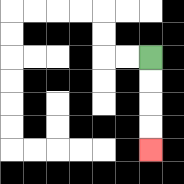{'start': '[6, 2]', 'end': '[6, 6]', 'path_directions': 'D,D,D,D', 'path_coordinates': '[[6, 2], [6, 3], [6, 4], [6, 5], [6, 6]]'}